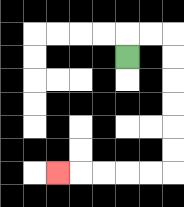{'start': '[5, 2]', 'end': '[2, 7]', 'path_directions': 'U,R,R,D,D,D,D,D,D,L,L,L,L,L', 'path_coordinates': '[[5, 2], [5, 1], [6, 1], [7, 1], [7, 2], [7, 3], [7, 4], [7, 5], [7, 6], [7, 7], [6, 7], [5, 7], [4, 7], [3, 7], [2, 7]]'}